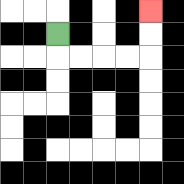{'start': '[2, 1]', 'end': '[6, 0]', 'path_directions': 'D,R,R,R,R,U,U', 'path_coordinates': '[[2, 1], [2, 2], [3, 2], [4, 2], [5, 2], [6, 2], [6, 1], [6, 0]]'}